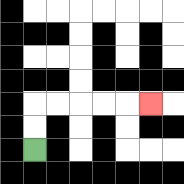{'start': '[1, 6]', 'end': '[6, 4]', 'path_directions': 'U,U,R,R,R,R,R', 'path_coordinates': '[[1, 6], [1, 5], [1, 4], [2, 4], [3, 4], [4, 4], [5, 4], [6, 4]]'}